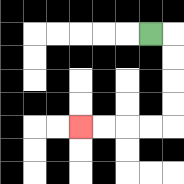{'start': '[6, 1]', 'end': '[3, 5]', 'path_directions': 'R,D,D,D,D,L,L,L,L', 'path_coordinates': '[[6, 1], [7, 1], [7, 2], [7, 3], [7, 4], [7, 5], [6, 5], [5, 5], [4, 5], [3, 5]]'}